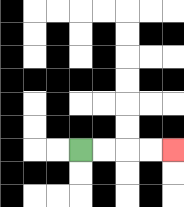{'start': '[3, 6]', 'end': '[7, 6]', 'path_directions': 'R,R,R,R', 'path_coordinates': '[[3, 6], [4, 6], [5, 6], [6, 6], [7, 6]]'}